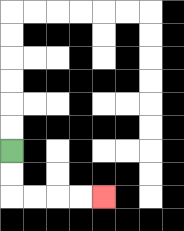{'start': '[0, 6]', 'end': '[4, 8]', 'path_directions': 'D,D,R,R,R,R', 'path_coordinates': '[[0, 6], [0, 7], [0, 8], [1, 8], [2, 8], [3, 8], [4, 8]]'}